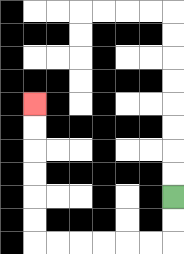{'start': '[7, 8]', 'end': '[1, 4]', 'path_directions': 'D,D,L,L,L,L,L,L,U,U,U,U,U,U', 'path_coordinates': '[[7, 8], [7, 9], [7, 10], [6, 10], [5, 10], [4, 10], [3, 10], [2, 10], [1, 10], [1, 9], [1, 8], [1, 7], [1, 6], [1, 5], [1, 4]]'}